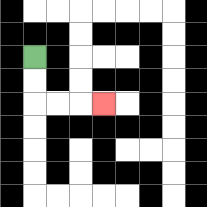{'start': '[1, 2]', 'end': '[4, 4]', 'path_directions': 'D,D,R,R,R', 'path_coordinates': '[[1, 2], [1, 3], [1, 4], [2, 4], [3, 4], [4, 4]]'}